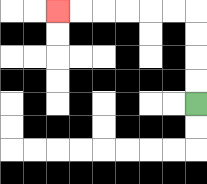{'start': '[8, 4]', 'end': '[2, 0]', 'path_directions': 'U,U,U,U,L,L,L,L,L,L', 'path_coordinates': '[[8, 4], [8, 3], [8, 2], [8, 1], [8, 0], [7, 0], [6, 0], [5, 0], [4, 0], [3, 0], [2, 0]]'}